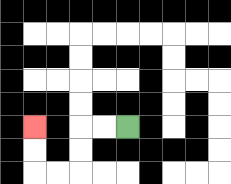{'start': '[5, 5]', 'end': '[1, 5]', 'path_directions': 'L,L,D,D,L,L,U,U', 'path_coordinates': '[[5, 5], [4, 5], [3, 5], [3, 6], [3, 7], [2, 7], [1, 7], [1, 6], [1, 5]]'}